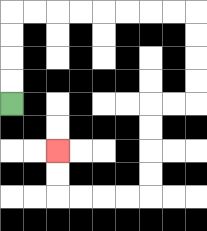{'start': '[0, 4]', 'end': '[2, 6]', 'path_directions': 'U,U,U,U,R,R,R,R,R,R,R,R,D,D,D,D,L,L,D,D,D,D,L,L,L,L,U,U', 'path_coordinates': '[[0, 4], [0, 3], [0, 2], [0, 1], [0, 0], [1, 0], [2, 0], [3, 0], [4, 0], [5, 0], [6, 0], [7, 0], [8, 0], [8, 1], [8, 2], [8, 3], [8, 4], [7, 4], [6, 4], [6, 5], [6, 6], [6, 7], [6, 8], [5, 8], [4, 8], [3, 8], [2, 8], [2, 7], [2, 6]]'}